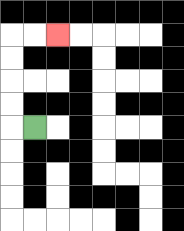{'start': '[1, 5]', 'end': '[2, 1]', 'path_directions': 'L,U,U,U,U,R,R', 'path_coordinates': '[[1, 5], [0, 5], [0, 4], [0, 3], [0, 2], [0, 1], [1, 1], [2, 1]]'}